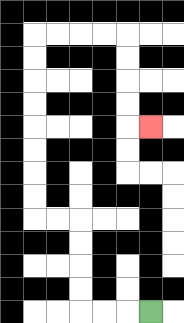{'start': '[6, 13]', 'end': '[6, 5]', 'path_directions': 'L,L,L,U,U,U,U,L,L,U,U,U,U,U,U,U,U,R,R,R,R,D,D,D,D,R', 'path_coordinates': '[[6, 13], [5, 13], [4, 13], [3, 13], [3, 12], [3, 11], [3, 10], [3, 9], [2, 9], [1, 9], [1, 8], [1, 7], [1, 6], [1, 5], [1, 4], [1, 3], [1, 2], [1, 1], [2, 1], [3, 1], [4, 1], [5, 1], [5, 2], [5, 3], [5, 4], [5, 5], [6, 5]]'}